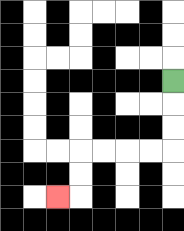{'start': '[7, 3]', 'end': '[2, 8]', 'path_directions': 'D,D,D,L,L,L,L,D,D,L', 'path_coordinates': '[[7, 3], [7, 4], [7, 5], [7, 6], [6, 6], [5, 6], [4, 6], [3, 6], [3, 7], [3, 8], [2, 8]]'}